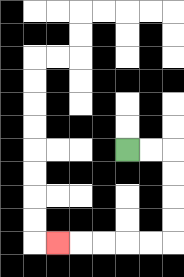{'start': '[5, 6]', 'end': '[2, 10]', 'path_directions': 'R,R,D,D,D,D,L,L,L,L,L', 'path_coordinates': '[[5, 6], [6, 6], [7, 6], [7, 7], [7, 8], [7, 9], [7, 10], [6, 10], [5, 10], [4, 10], [3, 10], [2, 10]]'}